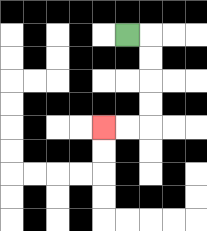{'start': '[5, 1]', 'end': '[4, 5]', 'path_directions': 'R,D,D,D,D,L,L', 'path_coordinates': '[[5, 1], [6, 1], [6, 2], [6, 3], [6, 4], [6, 5], [5, 5], [4, 5]]'}